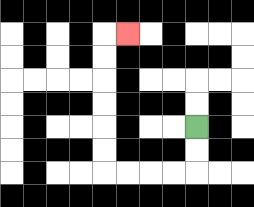{'start': '[8, 5]', 'end': '[5, 1]', 'path_directions': 'D,D,L,L,L,L,U,U,U,U,U,U,R', 'path_coordinates': '[[8, 5], [8, 6], [8, 7], [7, 7], [6, 7], [5, 7], [4, 7], [4, 6], [4, 5], [4, 4], [4, 3], [4, 2], [4, 1], [5, 1]]'}